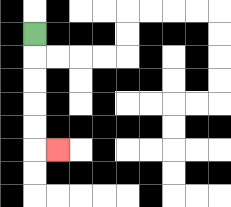{'start': '[1, 1]', 'end': '[2, 6]', 'path_directions': 'D,D,D,D,D,R', 'path_coordinates': '[[1, 1], [1, 2], [1, 3], [1, 4], [1, 5], [1, 6], [2, 6]]'}